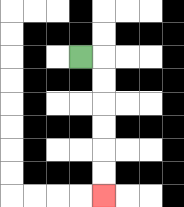{'start': '[3, 2]', 'end': '[4, 8]', 'path_directions': 'R,D,D,D,D,D,D', 'path_coordinates': '[[3, 2], [4, 2], [4, 3], [4, 4], [4, 5], [4, 6], [4, 7], [4, 8]]'}